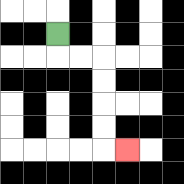{'start': '[2, 1]', 'end': '[5, 6]', 'path_directions': 'D,R,R,D,D,D,D,R', 'path_coordinates': '[[2, 1], [2, 2], [3, 2], [4, 2], [4, 3], [4, 4], [4, 5], [4, 6], [5, 6]]'}